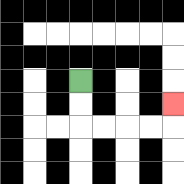{'start': '[3, 3]', 'end': '[7, 4]', 'path_directions': 'D,D,R,R,R,R,U', 'path_coordinates': '[[3, 3], [3, 4], [3, 5], [4, 5], [5, 5], [6, 5], [7, 5], [7, 4]]'}